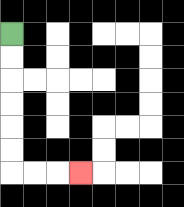{'start': '[0, 1]', 'end': '[3, 7]', 'path_directions': 'D,D,D,D,D,D,R,R,R', 'path_coordinates': '[[0, 1], [0, 2], [0, 3], [0, 4], [0, 5], [0, 6], [0, 7], [1, 7], [2, 7], [3, 7]]'}